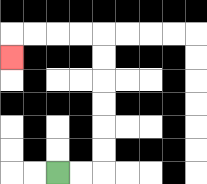{'start': '[2, 7]', 'end': '[0, 2]', 'path_directions': 'R,R,U,U,U,U,U,U,L,L,L,L,D', 'path_coordinates': '[[2, 7], [3, 7], [4, 7], [4, 6], [4, 5], [4, 4], [4, 3], [4, 2], [4, 1], [3, 1], [2, 1], [1, 1], [0, 1], [0, 2]]'}